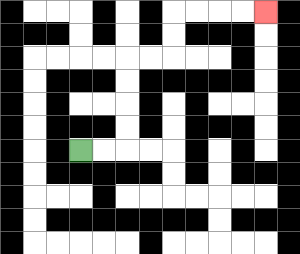{'start': '[3, 6]', 'end': '[11, 0]', 'path_directions': 'R,R,U,U,U,U,R,R,U,U,R,R,R,R', 'path_coordinates': '[[3, 6], [4, 6], [5, 6], [5, 5], [5, 4], [5, 3], [5, 2], [6, 2], [7, 2], [7, 1], [7, 0], [8, 0], [9, 0], [10, 0], [11, 0]]'}